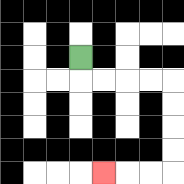{'start': '[3, 2]', 'end': '[4, 7]', 'path_directions': 'D,R,R,R,R,D,D,D,D,L,L,L', 'path_coordinates': '[[3, 2], [3, 3], [4, 3], [5, 3], [6, 3], [7, 3], [7, 4], [7, 5], [7, 6], [7, 7], [6, 7], [5, 7], [4, 7]]'}